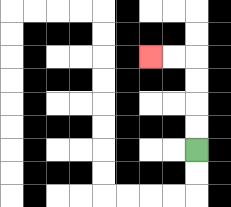{'start': '[8, 6]', 'end': '[6, 2]', 'path_directions': 'U,U,U,U,L,L', 'path_coordinates': '[[8, 6], [8, 5], [8, 4], [8, 3], [8, 2], [7, 2], [6, 2]]'}